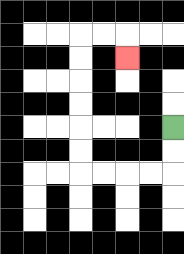{'start': '[7, 5]', 'end': '[5, 2]', 'path_directions': 'D,D,L,L,L,L,U,U,U,U,U,U,R,R,D', 'path_coordinates': '[[7, 5], [7, 6], [7, 7], [6, 7], [5, 7], [4, 7], [3, 7], [3, 6], [3, 5], [3, 4], [3, 3], [3, 2], [3, 1], [4, 1], [5, 1], [5, 2]]'}